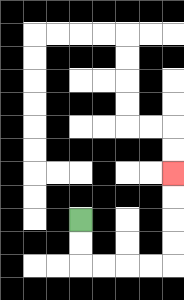{'start': '[3, 9]', 'end': '[7, 7]', 'path_directions': 'D,D,R,R,R,R,U,U,U,U', 'path_coordinates': '[[3, 9], [3, 10], [3, 11], [4, 11], [5, 11], [6, 11], [7, 11], [7, 10], [7, 9], [7, 8], [7, 7]]'}